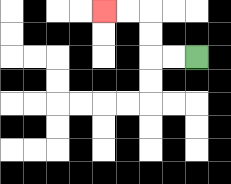{'start': '[8, 2]', 'end': '[4, 0]', 'path_directions': 'L,L,U,U,L,L', 'path_coordinates': '[[8, 2], [7, 2], [6, 2], [6, 1], [6, 0], [5, 0], [4, 0]]'}